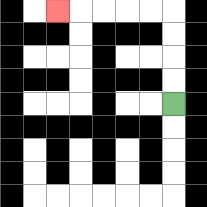{'start': '[7, 4]', 'end': '[2, 0]', 'path_directions': 'U,U,U,U,L,L,L,L,L', 'path_coordinates': '[[7, 4], [7, 3], [7, 2], [7, 1], [7, 0], [6, 0], [5, 0], [4, 0], [3, 0], [2, 0]]'}